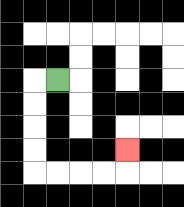{'start': '[2, 3]', 'end': '[5, 6]', 'path_directions': 'L,D,D,D,D,R,R,R,R,U', 'path_coordinates': '[[2, 3], [1, 3], [1, 4], [1, 5], [1, 6], [1, 7], [2, 7], [3, 7], [4, 7], [5, 7], [5, 6]]'}